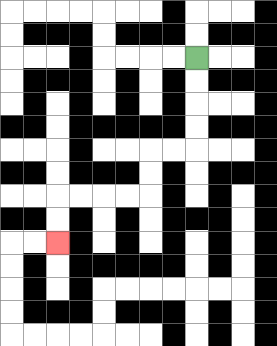{'start': '[8, 2]', 'end': '[2, 10]', 'path_directions': 'D,D,D,D,L,L,D,D,L,L,L,L,D,D', 'path_coordinates': '[[8, 2], [8, 3], [8, 4], [8, 5], [8, 6], [7, 6], [6, 6], [6, 7], [6, 8], [5, 8], [4, 8], [3, 8], [2, 8], [2, 9], [2, 10]]'}